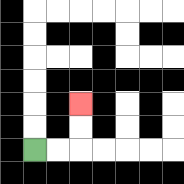{'start': '[1, 6]', 'end': '[3, 4]', 'path_directions': 'R,R,U,U', 'path_coordinates': '[[1, 6], [2, 6], [3, 6], [3, 5], [3, 4]]'}